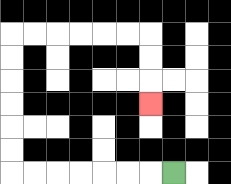{'start': '[7, 7]', 'end': '[6, 4]', 'path_directions': 'L,L,L,L,L,L,L,U,U,U,U,U,U,R,R,R,R,R,R,D,D,D', 'path_coordinates': '[[7, 7], [6, 7], [5, 7], [4, 7], [3, 7], [2, 7], [1, 7], [0, 7], [0, 6], [0, 5], [0, 4], [0, 3], [0, 2], [0, 1], [1, 1], [2, 1], [3, 1], [4, 1], [5, 1], [6, 1], [6, 2], [6, 3], [6, 4]]'}